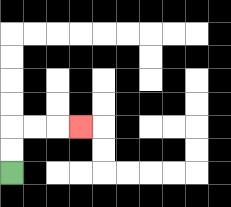{'start': '[0, 7]', 'end': '[3, 5]', 'path_directions': 'U,U,R,R,R', 'path_coordinates': '[[0, 7], [0, 6], [0, 5], [1, 5], [2, 5], [3, 5]]'}